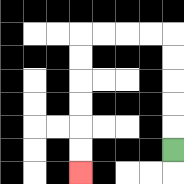{'start': '[7, 6]', 'end': '[3, 7]', 'path_directions': 'U,U,U,U,U,L,L,L,L,D,D,D,D,D,D', 'path_coordinates': '[[7, 6], [7, 5], [7, 4], [7, 3], [7, 2], [7, 1], [6, 1], [5, 1], [4, 1], [3, 1], [3, 2], [3, 3], [3, 4], [3, 5], [3, 6], [3, 7]]'}